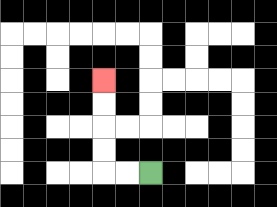{'start': '[6, 7]', 'end': '[4, 3]', 'path_directions': 'L,L,U,U,U,U', 'path_coordinates': '[[6, 7], [5, 7], [4, 7], [4, 6], [4, 5], [4, 4], [4, 3]]'}